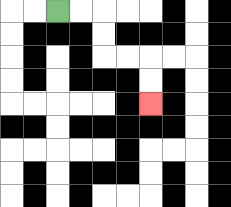{'start': '[2, 0]', 'end': '[6, 4]', 'path_directions': 'R,R,D,D,R,R,D,D', 'path_coordinates': '[[2, 0], [3, 0], [4, 0], [4, 1], [4, 2], [5, 2], [6, 2], [6, 3], [6, 4]]'}